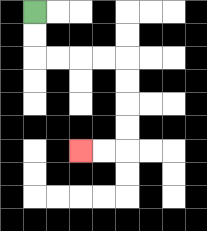{'start': '[1, 0]', 'end': '[3, 6]', 'path_directions': 'D,D,R,R,R,R,D,D,D,D,L,L', 'path_coordinates': '[[1, 0], [1, 1], [1, 2], [2, 2], [3, 2], [4, 2], [5, 2], [5, 3], [5, 4], [5, 5], [5, 6], [4, 6], [3, 6]]'}